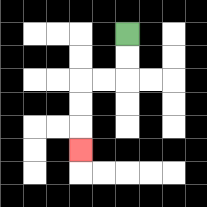{'start': '[5, 1]', 'end': '[3, 6]', 'path_directions': 'D,D,L,L,D,D,D', 'path_coordinates': '[[5, 1], [5, 2], [5, 3], [4, 3], [3, 3], [3, 4], [3, 5], [3, 6]]'}